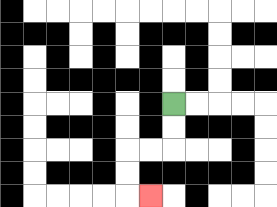{'start': '[7, 4]', 'end': '[6, 8]', 'path_directions': 'D,D,L,L,D,D,R', 'path_coordinates': '[[7, 4], [7, 5], [7, 6], [6, 6], [5, 6], [5, 7], [5, 8], [6, 8]]'}